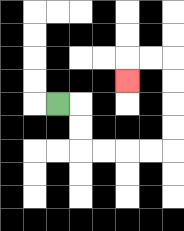{'start': '[2, 4]', 'end': '[5, 3]', 'path_directions': 'R,D,D,R,R,R,R,U,U,U,U,L,L,D', 'path_coordinates': '[[2, 4], [3, 4], [3, 5], [3, 6], [4, 6], [5, 6], [6, 6], [7, 6], [7, 5], [7, 4], [7, 3], [7, 2], [6, 2], [5, 2], [5, 3]]'}